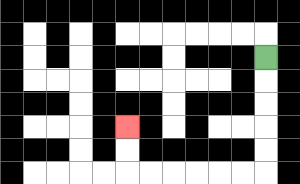{'start': '[11, 2]', 'end': '[5, 5]', 'path_directions': 'D,D,D,D,D,L,L,L,L,L,L,U,U', 'path_coordinates': '[[11, 2], [11, 3], [11, 4], [11, 5], [11, 6], [11, 7], [10, 7], [9, 7], [8, 7], [7, 7], [6, 7], [5, 7], [5, 6], [5, 5]]'}